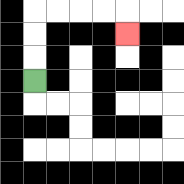{'start': '[1, 3]', 'end': '[5, 1]', 'path_directions': 'U,U,U,R,R,R,R,D', 'path_coordinates': '[[1, 3], [1, 2], [1, 1], [1, 0], [2, 0], [3, 0], [4, 0], [5, 0], [5, 1]]'}